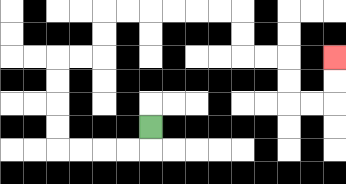{'start': '[6, 5]', 'end': '[14, 2]', 'path_directions': 'D,L,L,L,L,U,U,U,U,R,R,U,U,R,R,R,R,R,R,D,D,R,R,D,D,R,R,U,U', 'path_coordinates': '[[6, 5], [6, 6], [5, 6], [4, 6], [3, 6], [2, 6], [2, 5], [2, 4], [2, 3], [2, 2], [3, 2], [4, 2], [4, 1], [4, 0], [5, 0], [6, 0], [7, 0], [8, 0], [9, 0], [10, 0], [10, 1], [10, 2], [11, 2], [12, 2], [12, 3], [12, 4], [13, 4], [14, 4], [14, 3], [14, 2]]'}